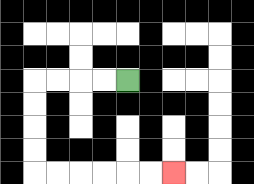{'start': '[5, 3]', 'end': '[7, 7]', 'path_directions': 'L,L,L,L,D,D,D,D,R,R,R,R,R,R', 'path_coordinates': '[[5, 3], [4, 3], [3, 3], [2, 3], [1, 3], [1, 4], [1, 5], [1, 6], [1, 7], [2, 7], [3, 7], [4, 7], [5, 7], [6, 7], [7, 7]]'}